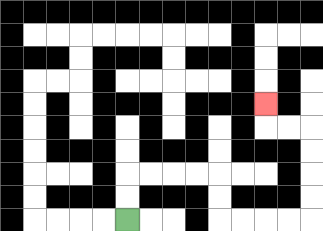{'start': '[5, 9]', 'end': '[11, 4]', 'path_directions': 'U,U,R,R,R,R,D,D,R,R,R,R,U,U,U,U,L,L,U', 'path_coordinates': '[[5, 9], [5, 8], [5, 7], [6, 7], [7, 7], [8, 7], [9, 7], [9, 8], [9, 9], [10, 9], [11, 9], [12, 9], [13, 9], [13, 8], [13, 7], [13, 6], [13, 5], [12, 5], [11, 5], [11, 4]]'}